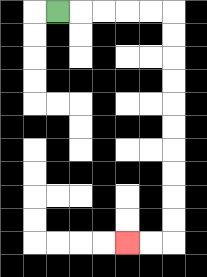{'start': '[2, 0]', 'end': '[5, 10]', 'path_directions': 'R,R,R,R,R,D,D,D,D,D,D,D,D,D,D,L,L', 'path_coordinates': '[[2, 0], [3, 0], [4, 0], [5, 0], [6, 0], [7, 0], [7, 1], [7, 2], [7, 3], [7, 4], [7, 5], [7, 6], [7, 7], [7, 8], [7, 9], [7, 10], [6, 10], [5, 10]]'}